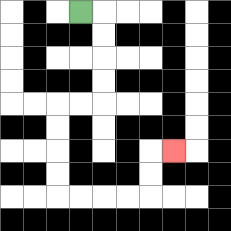{'start': '[3, 0]', 'end': '[7, 6]', 'path_directions': 'R,D,D,D,D,L,L,D,D,D,D,R,R,R,R,U,U,R', 'path_coordinates': '[[3, 0], [4, 0], [4, 1], [4, 2], [4, 3], [4, 4], [3, 4], [2, 4], [2, 5], [2, 6], [2, 7], [2, 8], [3, 8], [4, 8], [5, 8], [6, 8], [6, 7], [6, 6], [7, 6]]'}